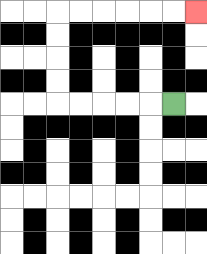{'start': '[7, 4]', 'end': '[8, 0]', 'path_directions': 'L,L,L,L,L,U,U,U,U,R,R,R,R,R,R', 'path_coordinates': '[[7, 4], [6, 4], [5, 4], [4, 4], [3, 4], [2, 4], [2, 3], [2, 2], [2, 1], [2, 0], [3, 0], [4, 0], [5, 0], [6, 0], [7, 0], [8, 0]]'}